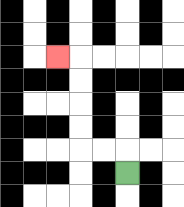{'start': '[5, 7]', 'end': '[2, 2]', 'path_directions': 'U,L,L,U,U,U,U,L', 'path_coordinates': '[[5, 7], [5, 6], [4, 6], [3, 6], [3, 5], [3, 4], [3, 3], [3, 2], [2, 2]]'}